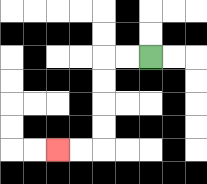{'start': '[6, 2]', 'end': '[2, 6]', 'path_directions': 'L,L,D,D,D,D,L,L', 'path_coordinates': '[[6, 2], [5, 2], [4, 2], [4, 3], [4, 4], [4, 5], [4, 6], [3, 6], [2, 6]]'}